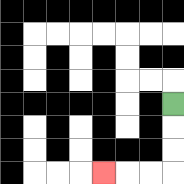{'start': '[7, 4]', 'end': '[4, 7]', 'path_directions': 'D,D,D,L,L,L', 'path_coordinates': '[[7, 4], [7, 5], [7, 6], [7, 7], [6, 7], [5, 7], [4, 7]]'}